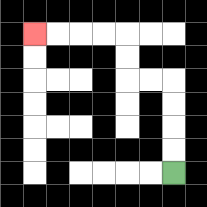{'start': '[7, 7]', 'end': '[1, 1]', 'path_directions': 'U,U,U,U,L,L,U,U,L,L,L,L', 'path_coordinates': '[[7, 7], [7, 6], [7, 5], [7, 4], [7, 3], [6, 3], [5, 3], [5, 2], [5, 1], [4, 1], [3, 1], [2, 1], [1, 1]]'}